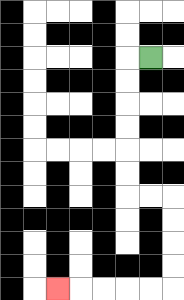{'start': '[6, 2]', 'end': '[2, 12]', 'path_directions': 'L,D,D,D,D,D,D,R,R,D,D,D,D,L,L,L,L,L', 'path_coordinates': '[[6, 2], [5, 2], [5, 3], [5, 4], [5, 5], [5, 6], [5, 7], [5, 8], [6, 8], [7, 8], [7, 9], [7, 10], [7, 11], [7, 12], [6, 12], [5, 12], [4, 12], [3, 12], [2, 12]]'}